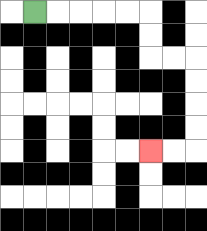{'start': '[1, 0]', 'end': '[6, 6]', 'path_directions': 'R,R,R,R,R,D,D,R,R,D,D,D,D,L,L', 'path_coordinates': '[[1, 0], [2, 0], [3, 0], [4, 0], [5, 0], [6, 0], [6, 1], [6, 2], [7, 2], [8, 2], [8, 3], [8, 4], [8, 5], [8, 6], [7, 6], [6, 6]]'}